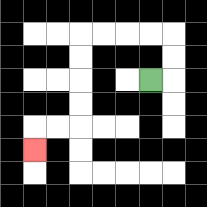{'start': '[6, 3]', 'end': '[1, 6]', 'path_directions': 'R,U,U,L,L,L,L,D,D,D,D,L,L,D', 'path_coordinates': '[[6, 3], [7, 3], [7, 2], [7, 1], [6, 1], [5, 1], [4, 1], [3, 1], [3, 2], [3, 3], [3, 4], [3, 5], [2, 5], [1, 5], [1, 6]]'}